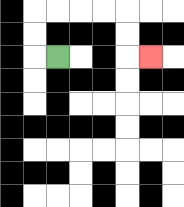{'start': '[2, 2]', 'end': '[6, 2]', 'path_directions': 'L,U,U,R,R,R,R,D,D,R', 'path_coordinates': '[[2, 2], [1, 2], [1, 1], [1, 0], [2, 0], [3, 0], [4, 0], [5, 0], [5, 1], [5, 2], [6, 2]]'}